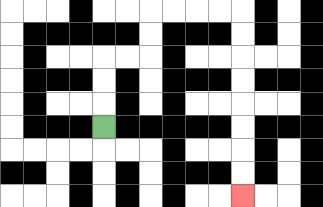{'start': '[4, 5]', 'end': '[10, 8]', 'path_directions': 'U,U,U,R,R,U,U,R,R,R,R,D,D,D,D,D,D,D,D', 'path_coordinates': '[[4, 5], [4, 4], [4, 3], [4, 2], [5, 2], [6, 2], [6, 1], [6, 0], [7, 0], [8, 0], [9, 0], [10, 0], [10, 1], [10, 2], [10, 3], [10, 4], [10, 5], [10, 6], [10, 7], [10, 8]]'}